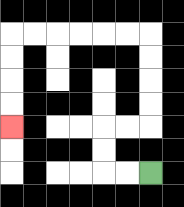{'start': '[6, 7]', 'end': '[0, 5]', 'path_directions': 'L,L,U,U,R,R,U,U,U,U,L,L,L,L,L,L,D,D,D,D', 'path_coordinates': '[[6, 7], [5, 7], [4, 7], [4, 6], [4, 5], [5, 5], [6, 5], [6, 4], [6, 3], [6, 2], [6, 1], [5, 1], [4, 1], [3, 1], [2, 1], [1, 1], [0, 1], [0, 2], [0, 3], [0, 4], [0, 5]]'}